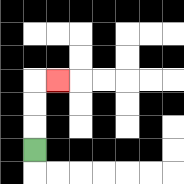{'start': '[1, 6]', 'end': '[2, 3]', 'path_directions': 'U,U,U,R', 'path_coordinates': '[[1, 6], [1, 5], [1, 4], [1, 3], [2, 3]]'}